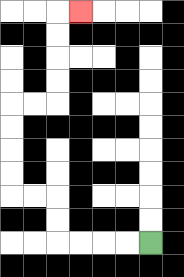{'start': '[6, 10]', 'end': '[3, 0]', 'path_directions': 'L,L,L,L,U,U,L,L,U,U,U,U,R,R,U,U,U,U,R', 'path_coordinates': '[[6, 10], [5, 10], [4, 10], [3, 10], [2, 10], [2, 9], [2, 8], [1, 8], [0, 8], [0, 7], [0, 6], [0, 5], [0, 4], [1, 4], [2, 4], [2, 3], [2, 2], [2, 1], [2, 0], [3, 0]]'}